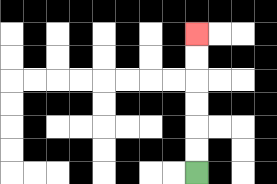{'start': '[8, 7]', 'end': '[8, 1]', 'path_directions': 'U,U,U,U,U,U', 'path_coordinates': '[[8, 7], [8, 6], [8, 5], [8, 4], [8, 3], [8, 2], [8, 1]]'}